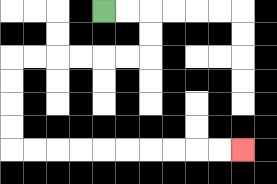{'start': '[4, 0]', 'end': '[10, 6]', 'path_directions': 'R,R,D,D,L,L,L,L,L,L,D,D,D,D,R,R,R,R,R,R,R,R,R,R', 'path_coordinates': '[[4, 0], [5, 0], [6, 0], [6, 1], [6, 2], [5, 2], [4, 2], [3, 2], [2, 2], [1, 2], [0, 2], [0, 3], [0, 4], [0, 5], [0, 6], [1, 6], [2, 6], [3, 6], [4, 6], [5, 6], [6, 6], [7, 6], [8, 6], [9, 6], [10, 6]]'}